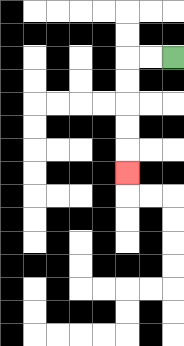{'start': '[7, 2]', 'end': '[5, 7]', 'path_directions': 'L,L,D,D,D,D,D', 'path_coordinates': '[[7, 2], [6, 2], [5, 2], [5, 3], [5, 4], [5, 5], [5, 6], [5, 7]]'}